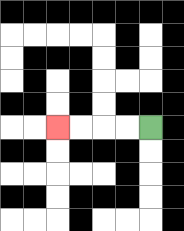{'start': '[6, 5]', 'end': '[2, 5]', 'path_directions': 'L,L,L,L', 'path_coordinates': '[[6, 5], [5, 5], [4, 5], [3, 5], [2, 5]]'}